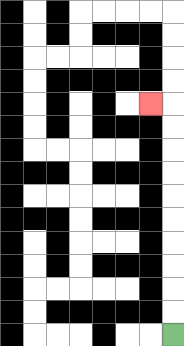{'start': '[7, 14]', 'end': '[6, 4]', 'path_directions': 'U,U,U,U,U,U,U,U,U,U,L', 'path_coordinates': '[[7, 14], [7, 13], [7, 12], [7, 11], [7, 10], [7, 9], [7, 8], [7, 7], [7, 6], [7, 5], [7, 4], [6, 4]]'}